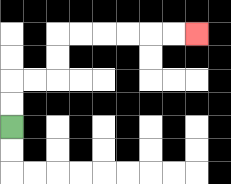{'start': '[0, 5]', 'end': '[8, 1]', 'path_directions': 'U,U,R,R,U,U,R,R,R,R,R,R', 'path_coordinates': '[[0, 5], [0, 4], [0, 3], [1, 3], [2, 3], [2, 2], [2, 1], [3, 1], [4, 1], [5, 1], [6, 1], [7, 1], [8, 1]]'}